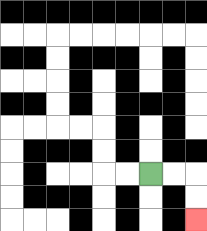{'start': '[6, 7]', 'end': '[8, 9]', 'path_directions': 'R,R,D,D', 'path_coordinates': '[[6, 7], [7, 7], [8, 7], [8, 8], [8, 9]]'}